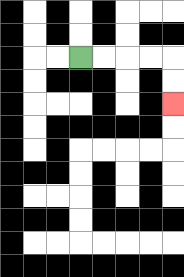{'start': '[3, 2]', 'end': '[7, 4]', 'path_directions': 'R,R,R,R,D,D', 'path_coordinates': '[[3, 2], [4, 2], [5, 2], [6, 2], [7, 2], [7, 3], [7, 4]]'}